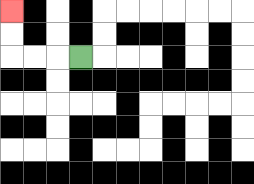{'start': '[3, 2]', 'end': '[0, 0]', 'path_directions': 'L,L,L,U,U', 'path_coordinates': '[[3, 2], [2, 2], [1, 2], [0, 2], [0, 1], [0, 0]]'}